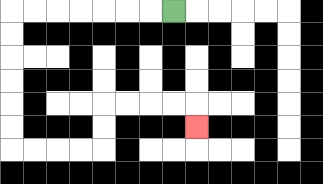{'start': '[7, 0]', 'end': '[8, 5]', 'path_directions': 'L,L,L,L,L,L,L,D,D,D,D,D,D,R,R,R,R,U,U,R,R,R,R,D', 'path_coordinates': '[[7, 0], [6, 0], [5, 0], [4, 0], [3, 0], [2, 0], [1, 0], [0, 0], [0, 1], [0, 2], [0, 3], [0, 4], [0, 5], [0, 6], [1, 6], [2, 6], [3, 6], [4, 6], [4, 5], [4, 4], [5, 4], [6, 4], [7, 4], [8, 4], [8, 5]]'}